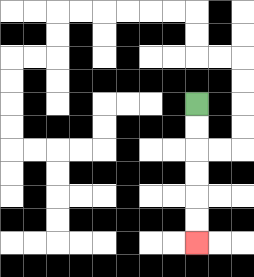{'start': '[8, 4]', 'end': '[8, 10]', 'path_directions': 'D,D,D,D,D,D', 'path_coordinates': '[[8, 4], [8, 5], [8, 6], [8, 7], [8, 8], [8, 9], [8, 10]]'}